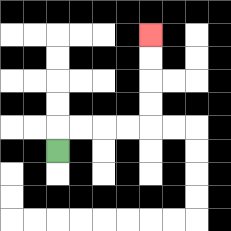{'start': '[2, 6]', 'end': '[6, 1]', 'path_directions': 'U,R,R,R,R,U,U,U,U', 'path_coordinates': '[[2, 6], [2, 5], [3, 5], [4, 5], [5, 5], [6, 5], [6, 4], [6, 3], [6, 2], [6, 1]]'}